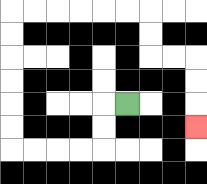{'start': '[5, 4]', 'end': '[8, 5]', 'path_directions': 'L,D,D,L,L,L,L,U,U,U,U,U,U,R,R,R,R,R,R,D,D,R,R,D,D,D', 'path_coordinates': '[[5, 4], [4, 4], [4, 5], [4, 6], [3, 6], [2, 6], [1, 6], [0, 6], [0, 5], [0, 4], [0, 3], [0, 2], [0, 1], [0, 0], [1, 0], [2, 0], [3, 0], [4, 0], [5, 0], [6, 0], [6, 1], [6, 2], [7, 2], [8, 2], [8, 3], [8, 4], [8, 5]]'}